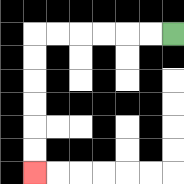{'start': '[7, 1]', 'end': '[1, 7]', 'path_directions': 'L,L,L,L,L,L,D,D,D,D,D,D', 'path_coordinates': '[[7, 1], [6, 1], [5, 1], [4, 1], [3, 1], [2, 1], [1, 1], [1, 2], [1, 3], [1, 4], [1, 5], [1, 6], [1, 7]]'}